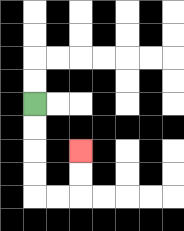{'start': '[1, 4]', 'end': '[3, 6]', 'path_directions': 'D,D,D,D,R,R,U,U', 'path_coordinates': '[[1, 4], [1, 5], [1, 6], [1, 7], [1, 8], [2, 8], [3, 8], [3, 7], [3, 6]]'}